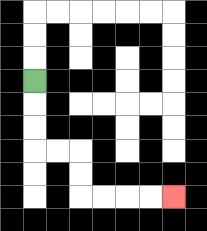{'start': '[1, 3]', 'end': '[7, 8]', 'path_directions': 'D,D,D,R,R,D,D,R,R,R,R', 'path_coordinates': '[[1, 3], [1, 4], [1, 5], [1, 6], [2, 6], [3, 6], [3, 7], [3, 8], [4, 8], [5, 8], [6, 8], [7, 8]]'}